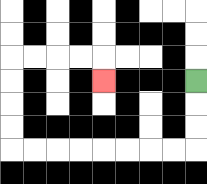{'start': '[8, 3]', 'end': '[4, 3]', 'path_directions': 'D,D,D,L,L,L,L,L,L,L,L,U,U,U,U,R,R,R,R,D', 'path_coordinates': '[[8, 3], [8, 4], [8, 5], [8, 6], [7, 6], [6, 6], [5, 6], [4, 6], [3, 6], [2, 6], [1, 6], [0, 6], [0, 5], [0, 4], [0, 3], [0, 2], [1, 2], [2, 2], [3, 2], [4, 2], [4, 3]]'}